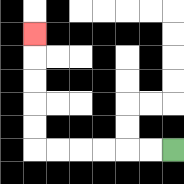{'start': '[7, 6]', 'end': '[1, 1]', 'path_directions': 'L,L,L,L,L,L,U,U,U,U,U', 'path_coordinates': '[[7, 6], [6, 6], [5, 6], [4, 6], [3, 6], [2, 6], [1, 6], [1, 5], [1, 4], [1, 3], [1, 2], [1, 1]]'}